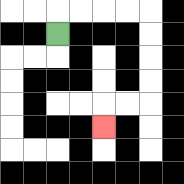{'start': '[2, 1]', 'end': '[4, 5]', 'path_directions': 'U,R,R,R,R,D,D,D,D,L,L,D', 'path_coordinates': '[[2, 1], [2, 0], [3, 0], [4, 0], [5, 0], [6, 0], [6, 1], [6, 2], [6, 3], [6, 4], [5, 4], [4, 4], [4, 5]]'}